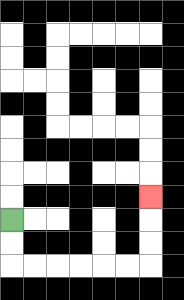{'start': '[0, 9]', 'end': '[6, 8]', 'path_directions': 'D,D,R,R,R,R,R,R,U,U,U', 'path_coordinates': '[[0, 9], [0, 10], [0, 11], [1, 11], [2, 11], [3, 11], [4, 11], [5, 11], [6, 11], [6, 10], [6, 9], [6, 8]]'}